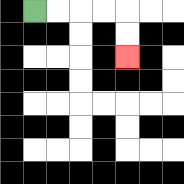{'start': '[1, 0]', 'end': '[5, 2]', 'path_directions': 'R,R,R,R,D,D', 'path_coordinates': '[[1, 0], [2, 0], [3, 0], [4, 0], [5, 0], [5, 1], [5, 2]]'}